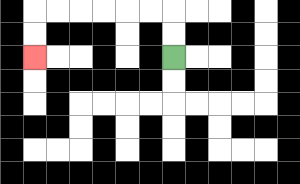{'start': '[7, 2]', 'end': '[1, 2]', 'path_directions': 'U,U,L,L,L,L,L,L,D,D', 'path_coordinates': '[[7, 2], [7, 1], [7, 0], [6, 0], [5, 0], [4, 0], [3, 0], [2, 0], [1, 0], [1, 1], [1, 2]]'}